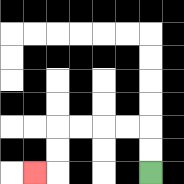{'start': '[6, 7]', 'end': '[1, 7]', 'path_directions': 'U,U,L,L,L,L,D,D,L', 'path_coordinates': '[[6, 7], [6, 6], [6, 5], [5, 5], [4, 5], [3, 5], [2, 5], [2, 6], [2, 7], [1, 7]]'}